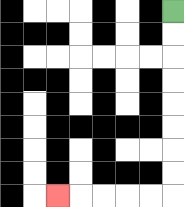{'start': '[7, 0]', 'end': '[2, 8]', 'path_directions': 'D,D,D,D,D,D,D,D,L,L,L,L,L', 'path_coordinates': '[[7, 0], [7, 1], [7, 2], [7, 3], [7, 4], [7, 5], [7, 6], [7, 7], [7, 8], [6, 8], [5, 8], [4, 8], [3, 8], [2, 8]]'}